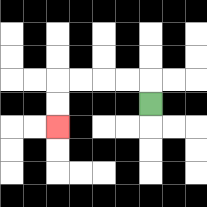{'start': '[6, 4]', 'end': '[2, 5]', 'path_directions': 'U,L,L,L,L,D,D', 'path_coordinates': '[[6, 4], [6, 3], [5, 3], [4, 3], [3, 3], [2, 3], [2, 4], [2, 5]]'}